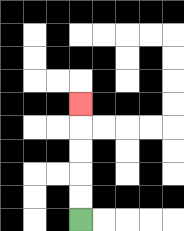{'start': '[3, 9]', 'end': '[3, 4]', 'path_directions': 'U,U,U,U,U', 'path_coordinates': '[[3, 9], [3, 8], [3, 7], [3, 6], [3, 5], [3, 4]]'}